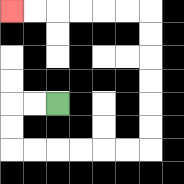{'start': '[2, 4]', 'end': '[0, 0]', 'path_directions': 'L,L,D,D,R,R,R,R,R,R,U,U,U,U,U,U,L,L,L,L,L,L', 'path_coordinates': '[[2, 4], [1, 4], [0, 4], [0, 5], [0, 6], [1, 6], [2, 6], [3, 6], [4, 6], [5, 6], [6, 6], [6, 5], [6, 4], [6, 3], [6, 2], [6, 1], [6, 0], [5, 0], [4, 0], [3, 0], [2, 0], [1, 0], [0, 0]]'}